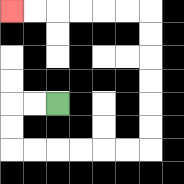{'start': '[2, 4]', 'end': '[0, 0]', 'path_directions': 'L,L,D,D,R,R,R,R,R,R,U,U,U,U,U,U,L,L,L,L,L,L', 'path_coordinates': '[[2, 4], [1, 4], [0, 4], [0, 5], [0, 6], [1, 6], [2, 6], [3, 6], [4, 6], [5, 6], [6, 6], [6, 5], [6, 4], [6, 3], [6, 2], [6, 1], [6, 0], [5, 0], [4, 0], [3, 0], [2, 0], [1, 0], [0, 0]]'}